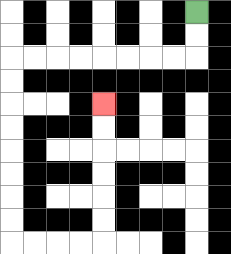{'start': '[8, 0]', 'end': '[4, 4]', 'path_directions': 'D,D,L,L,L,L,L,L,L,L,D,D,D,D,D,D,D,D,R,R,R,R,U,U,U,U,U,U', 'path_coordinates': '[[8, 0], [8, 1], [8, 2], [7, 2], [6, 2], [5, 2], [4, 2], [3, 2], [2, 2], [1, 2], [0, 2], [0, 3], [0, 4], [0, 5], [0, 6], [0, 7], [0, 8], [0, 9], [0, 10], [1, 10], [2, 10], [3, 10], [4, 10], [4, 9], [4, 8], [4, 7], [4, 6], [4, 5], [4, 4]]'}